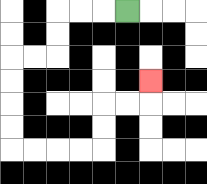{'start': '[5, 0]', 'end': '[6, 3]', 'path_directions': 'L,L,L,D,D,L,L,D,D,D,D,R,R,R,R,U,U,R,R,U', 'path_coordinates': '[[5, 0], [4, 0], [3, 0], [2, 0], [2, 1], [2, 2], [1, 2], [0, 2], [0, 3], [0, 4], [0, 5], [0, 6], [1, 6], [2, 6], [3, 6], [4, 6], [4, 5], [4, 4], [5, 4], [6, 4], [6, 3]]'}